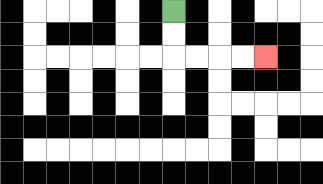{'start': '[7, 0]', 'end': '[11, 2]', 'path_directions': 'D,D,R,R,R,R', 'path_coordinates': '[[7, 0], [7, 1], [7, 2], [8, 2], [9, 2], [10, 2], [11, 2]]'}